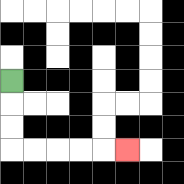{'start': '[0, 3]', 'end': '[5, 6]', 'path_directions': 'D,D,D,R,R,R,R,R', 'path_coordinates': '[[0, 3], [0, 4], [0, 5], [0, 6], [1, 6], [2, 6], [3, 6], [4, 6], [5, 6]]'}